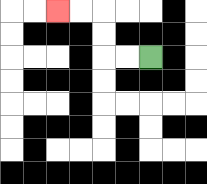{'start': '[6, 2]', 'end': '[2, 0]', 'path_directions': 'L,L,U,U,L,L', 'path_coordinates': '[[6, 2], [5, 2], [4, 2], [4, 1], [4, 0], [3, 0], [2, 0]]'}